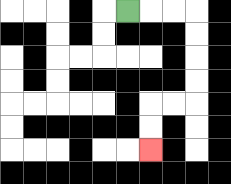{'start': '[5, 0]', 'end': '[6, 6]', 'path_directions': 'R,R,R,D,D,D,D,L,L,D,D', 'path_coordinates': '[[5, 0], [6, 0], [7, 0], [8, 0], [8, 1], [8, 2], [8, 3], [8, 4], [7, 4], [6, 4], [6, 5], [6, 6]]'}